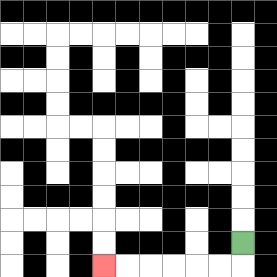{'start': '[10, 10]', 'end': '[4, 11]', 'path_directions': 'D,L,L,L,L,L,L', 'path_coordinates': '[[10, 10], [10, 11], [9, 11], [8, 11], [7, 11], [6, 11], [5, 11], [4, 11]]'}